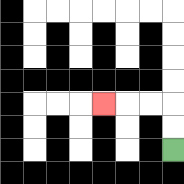{'start': '[7, 6]', 'end': '[4, 4]', 'path_directions': 'U,U,L,L,L', 'path_coordinates': '[[7, 6], [7, 5], [7, 4], [6, 4], [5, 4], [4, 4]]'}